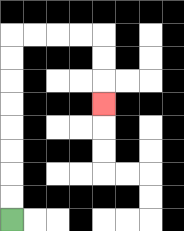{'start': '[0, 9]', 'end': '[4, 4]', 'path_directions': 'U,U,U,U,U,U,U,U,R,R,R,R,D,D,D', 'path_coordinates': '[[0, 9], [0, 8], [0, 7], [0, 6], [0, 5], [0, 4], [0, 3], [0, 2], [0, 1], [1, 1], [2, 1], [3, 1], [4, 1], [4, 2], [4, 3], [4, 4]]'}